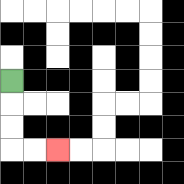{'start': '[0, 3]', 'end': '[2, 6]', 'path_directions': 'D,D,D,R,R', 'path_coordinates': '[[0, 3], [0, 4], [0, 5], [0, 6], [1, 6], [2, 6]]'}